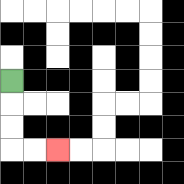{'start': '[0, 3]', 'end': '[2, 6]', 'path_directions': 'D,D,D,R,R', 'path_coordinates': '[[0, 3], [0, 4], [0, 5], [0, 6], [1, 6], [2, 6]]'}